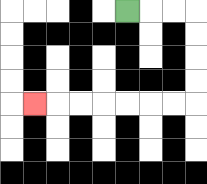{'start': '[5, 0]', 'end': '[1, 4]', 'path_directions': 'R,R,R,D,D,D,D,L,L,L,L,L,L,L', 'path_coordinates': '[[5, 0], [6, 0], [7, 0], [8, 0], [8, 1], [8, 2], [8, 3], [8, 4], [7, 4], [6, 4], [5, 4], [4, 4], [3, 4], [2, 4], [1, 4]]'}